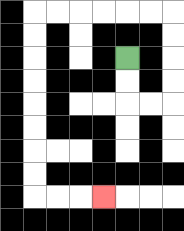{'start': '[5, 2]', 'end': '[4, 8]', 'path_directions': 'D,D,R,R,U,U,U,U,L,L,L,L,L,L,D,D,D,D,D,D,D,D,R,R,R', 'path_coordinates': '[[5, 2], [5, 3], [5, 4], [6, 4], [7, 4], [7, 3], [7, 2], [7, 1], [7, 0], [6, 0], [5, 0], [4, 0], [3, 0], [2, 0], [1, 0], [1, 1], [1, 2], [1, 3], [1, 4], [1, 5], [1, 6], [1, 7], [1, 8], [2, 8], [3, 8], [4, 8]]'}